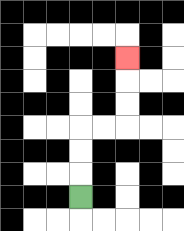{'start': '[3, 8]', 'end': '[5, 2]', 'path_directions': 'U,U,U,R,R,U,U,U', 'path_coordinates': '[[3, 8], [3, 7], [3, 6], [3, 5], [4, 5], [5, 5], [5, 4], [5, 3], [5, 2]]'}